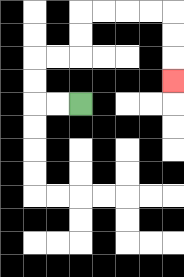{'start': '[3, 4]', 'end': '[7, 3]', 'path_directions': 'L,L,U,U,R,R,U,U,R,R,R,R,D,D,D', 'path_coordinates': '[[3, 4], [2, 4], [1, 4], [1, 3], [1, 2], [2, 2], [3, 2], [3, 1], [3, 0], [4, 0], [5, 0], [6, 0], [7, 0], [7, 1], [7, 2], [7, 3]]'}